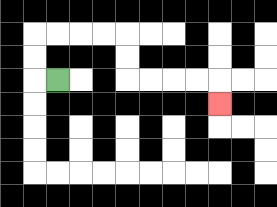{'start': '[2, 3]', 'end': '[9, 4]', 'path_directions': 'L,U,U,R,R,R,R,D,D,R,R,R,R,D', 'path_coordinates': '[[2, 3], [1, 3], [1, 2], [1, 1], [2, 1], [3, 1], [4, 1], [5, 1], [5, 2], [5, 3], [6, 3], [7, 3], [8, 3], [9, 3], [9, 4]]'}